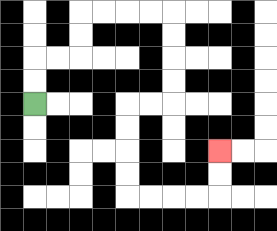{'start': '[1, 4]', 'end': '[9, 6]', 'path_directions': 'U,U,R,R,U,U,R,R,R,R,D,D,D,D,L,L,D,D,D,D,R,R,R,R,U,U', 'path_coordinates': '[[1, 4], [1, 3], [1, 2], [2, 2], [3, 2], [3, 1], [3, 0], [4, 0], [5, 0], [6, 0], [7, 0], [7, 1], [7, 2], [7, 3], [7, 4], [6, 4], [5, 4], [5, 5], [5, 6], [5, 7], [5, 8], [6, 8], [7, 8], [8, 8], [9, 8], [9, 7], [9, 6]]'}